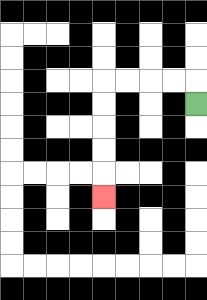{'start': '[8, 4]', 'end': '[4, 8]', 'path_directions': 'U,L,L,L,L,D,D,D,D,D', 'path_coordinates': '[[8, 4], [8, 3], [7, 3], [6, 3], [5, 3], [4, 3], [4, 4], [4, 5], [4, 6], [4, 7], [4, 8]]'}